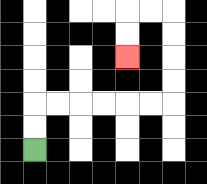{'start': '[1, 6]', 'end': '[5, 2]', 'path_directions': 'U,U,R,R,R,R,R,R,U,U,U,U,L,L,D,D', 'path_coordinates': '[[1, 6], [1, 5], [1, 4], [2, 4], [3, 4], [4, 4], [5, 4], [6, 4], [7, 4], [7, 3], [7, 2], [7, 1], [7, 0], [6, 0], [5, 0], [5, 1], [5, 2]]'}